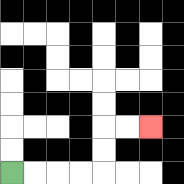{'start': '[0, 7]', 'end': '[6, 5]', 'path_directions': 'R,R,R,R,U,U,R,R', 'path_coordinates': '[[0, 7], [1, 7], [2, 7], [3, 7], [4, 7], [4, 6], [4, 5], [5, 5], [6, 5]]'}